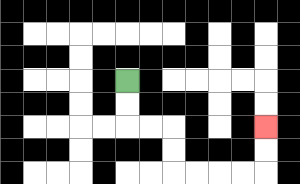{'start': '[5, 3]', 'end': '[11, 5]', 'path_directions': 'D,D,R,R,D,D,R,R,R,R,U,U', 'path_coordinates': '[[5, 3], [5, 4], [5, 5], [6, 5], [7, 5], [7, 6], [7, 7], [8, 7], [9, 7], [10, 7], [11, 7], [11, 6], [11, 5]]'}